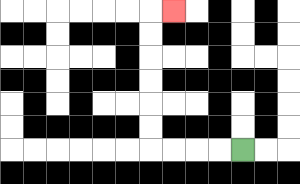{'start': '[10, 6]', 'end': '[7, 0]', 'path_directions': 'L,L,L,L,U,U,U,U,U,U,R', 'path_coordinates': '[[10, 6], [9, 6], [8, 6], [7, 6], [6, 6], [6, 5], [6, 4], [6, 3], [6, 2], [6, 1], [6, 0], [7, 0]]'}